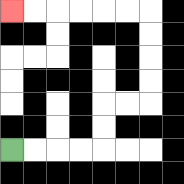{'start': '[0, 6]', 'end': '[0, 0]', 'path_directions': 'R,R,R,R,U,U,R,R,U,U,U,U,L,L,L,L,L,L', 'path_coordinates': '[[0, 6], [1, 6], [2, 6], [3, 6], [4, 6], [4, 5], [4, 4], [5, 4], [6, 4], [6, 3], [6, 2], [6, 1], [6, 0], [5, 0], [4, 0], [3, 0], [2, 0], [1, 0], [0, 0]]'}